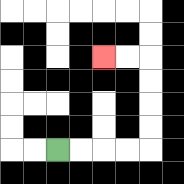{'start': '[2, 6]', 'end': '[4, 2]', 'path_directions': 'R,R,R,R,U,U,U,U,L,L', 'path_coordinates': '[[2, 6], [3, 6], [4, 6], [5, 6], [6, 6], [6, 5], [6, 4], [6, 3], [6, 2], [5, 2], [4, 2]]'}